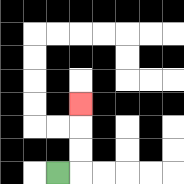{'start': '[2, 7]', 'end': '[3, 4]', 'path_directions': 'R,U,U,U', 'path_coordinates': '[[2, 7], [3, 7], [3, 6], [3, 5], [3, 4]]'}